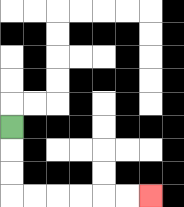{'start': '[0, 5]', 'end': '[6, 8]', 'path_directions': 'D,D,D,R,R,R,R,R,R', 'path_coordinates': '[[0, 5], [0, 6], [0, 7], [0, 8], [1, 8], [2, 8], [3, 8], [4, 8], [5, 8], [6, 8]]'}